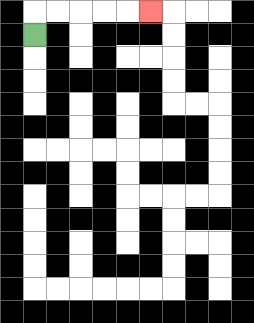{'start': '[1, 1]', 'end': '[6, 0]', 'path_directions': 'U,R,R,R,R,R', 'path_coordinates': '[[1, 1], [1, 0], [2, 0], [3, 0], [4, 0], [5, 0], [6, 0]]'}